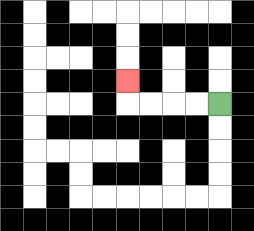{'start': '[9, 4]', 'end': '[5, 3]', 'path_directions': 'L,L,L,L,U', 'path_coordinates': '[[9, 4], [8, 4], [7, 4], [6, 4], [5, 4], [5, 3]]'}